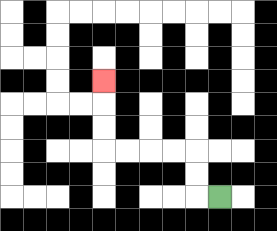{'start': '[9, 8]', 'end': '[4, 3]', 'path_directions': 'L,U,U,L,L,L,L,U,U,U', 'path_coordinates': '[[9, 8], [8, 8], [8, 7], [8, 6], [7, 6], [6, 6], [5, 6], [4, 6], [4, 5], [4, 4], [4, 3]]'}